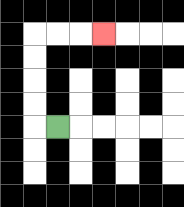{'start': '[2, 5]', 'end': '[4, 1]', 'path_directions': 'L,U,U,U,U,R,R,R', 'path_coordinates': '[[2, 5], [1, 5], [1, 4], [1, 3], [1, 2], [1, 1], [2, 1], [3, 1], [4, 1]]'}